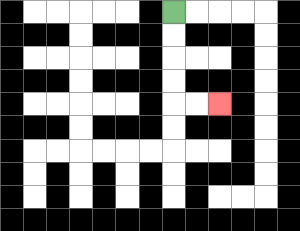{'start': '[7, 0]', 'end': '[9, 4]', 'path_directions': 'D,D,D,D,R,R', 'path_coordinates': '[[7, 0], [7, 1], [7, 2], [7, 3], [7, 4], [8, 4], [9, 4]]'}